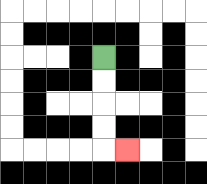{'start': '[4, 2]', 'end': '[5, 6]', 'path_directions': 'D,D,D,D,R', 'path_coordinates': '[[4, 2], [4, 3], [4, 4], [4, 5], [4, 6], [5, 6]]'}